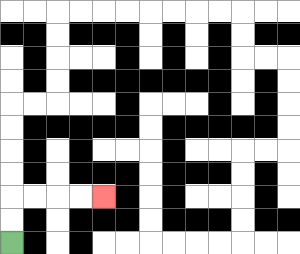{'start': '[0, 10]', 'end': '[4, 8]', 'path_directions': 'U,U,R,R,R,R', 'path_coordinates': '[[0, 10], [0, 9], [0, 8], [1, 8], [2, 8], [3, 8], [4, 8]]'}